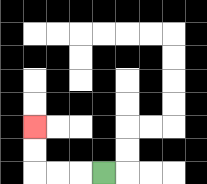{'start': '[4, 7]', 'end': '[1, 5]', 'path_directions': 'L,L,L,U,U', 'path_coordinates': '[[4, 7], [3, 7], [2, 7], [1, 7], [1, 6], [1, 5]]'}